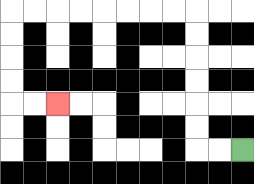{'start': '[10, 6]', 'end': '[2, 4]', 'path_directions': 'L,L,U,U,U,U,U,U,L,L,L,L,L,L,L,L,D,D,D,D,R,R', 'path_coordinates': '[[10, 6], [9, 6], [8, 6], [8, 5], [8, 4], [8, 3], [8, 2], [8, 1], [8, 0], [7, 0], [6, 0], [5, 0], [4, 0], [3, 0], [2, 0], [1, 0], [0, 0], [0, 1], [0, 2], [0, 3], [0, 4], [1, 4], [2, 4]]'}